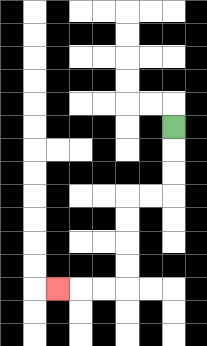{'start': '[7, 5]', 'end': '[2, 12]', 'path_directions': 'D,D,D,L,L,D,D,D,D,L,L,L', 'path_coordinates': '[[7, 5], [7, 6], [7, 7], [7, 8], [6, 8], [5, 8], [5, 9], [5, 10], [5, 11], [5, 12], [4, 12], [3, 12], [2, 12]]'}